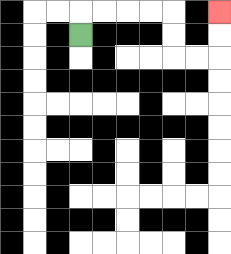{'start': '[3, 1]', 'end': '[9, 0]', 'path_directions': 'U,R,R,R,R,D,D,R,R,U,U', 'path_coordinates': '[[3, 1], [3, 0], [4, 0], [5, 0], [6, 0], [7, 0], [7, 1], [7, 2], [8, 2], [9, 2], [9, 1], [9, 0]]'}